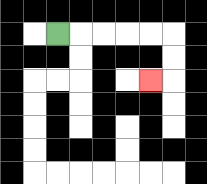{'start': '[2, 1]', 'end': '[6, 3]', 'path_directions': 'R,R,R,R,R,D,D,L', 'path_coordinates': '[[2, 1], [3, 1], [4, 1], [5, 1], [6, 1], [7, 1], [7, 2], [7, 3], [6, 3]]'}